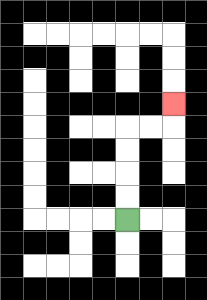{'start': '[5, 9]', 'end': '[7, 4]', 'path_directions': 'U,U,U,U,R,R,U', 'path_coordinates': '[[5, 9], [5, 8], [5, 7], [5, 6], [5, 5], [6, 5], [7, 5], [7, 4]]'}